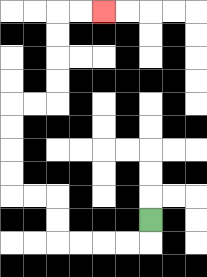{'start': '[6, 9]', 'end': '[4, 0]', 'path_directions': 'D,L,L,L,L,U,U,L,L,U,U,U,U,R,R,U,U,U,U,R,R', 'path_coordinates': '[[6, 9], [6, 10], [5, 10], [4, 10], [3, 10], [2, 10], [2, 9], [2, 8], [1, 8], [0, 8], [0, 7], [0, 6], [0, 5], [0, 4], [1, 4], [2, 4], [2, 3], [2, 2], [2, 1], [2, 0], [3, 0], [4, 0]]'}